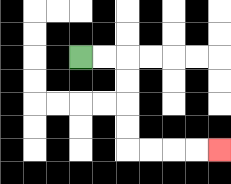{'start': '[3, 2]', 'end': '[9, 6]', 'path_directions': 'R,R,D,D,D,D,R,R,R,R', 'path_coordinates': '[[3, 2], [4, 2], [5, 2], [5, 3], [5, 4], [5, 5], [5, 6], [6, 6], [7, 6], [8, 6], [9, 6]]'}